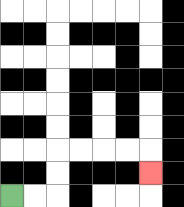{'start': '[0, 8]', 'end': '[6, 7]', 'path_directions': 'R,R,U,U,R,R,R,R,D', 'path_coordinates': '[[0, 8], [1, 8], [2, 8], [2, 7], [2, 6], [3, 6], [4, 6], [5, 6], [6, 6], [6, 7]]'}